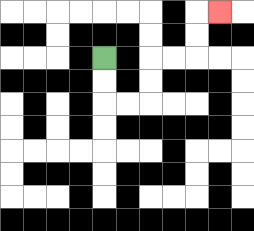{'start': '[4, 2]', 'end': '[9, 0]', 'path_directions': 'D,D,R,R,U,U,R,R,U,U,R', 'path_coordinates': '[[4, 2], [4, 3], [4, 4], [5, 4], [6, 4], [6, 3], [6, 2], [7, 2], [8, 2], [8, 1], [8, 0], [9, 0]]'}